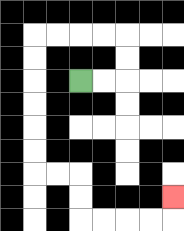{'start': '[3, 3]', 'end': '[7, 8]', 'path_directions': 'R,R,U,U,L,L,L,L,D,D,D,D,D,D,R,R,D,D,R,R,R,R,U', 'path_coordinates': '[[3, 3], [4, 3], [5, 3], [5, 2], [5, 1], [4, 1], [3, 1], [2, 1], [1, 1], [1, 2], [1, 3], [1, 4], [1, 5], [1, 6], [1, 7], [2, 7], [3, 7], [3, 8], [3, 9], [4, 9], [5, 9], [6, 9], [7, 9], [7, 8]]'}